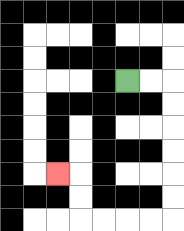{'start': '[5, 3]', 'end': '[2, 7]', 'path_directions': 'R,R,D,D,D,D,D,D,L,L,L,L,U,U,L', 'path_coordinates': '[[5, 3], [6, 3], [7, 3], [7, 4], [7, 5], [7, 6], [7, 7], [7, 8], [7, 9], [6, 9], [5, 9], [4, 9], [3, 9], [3, 8], [3, 7], [2, 7]]'}